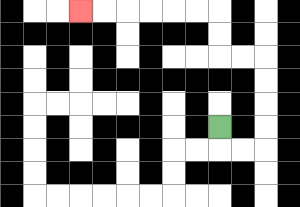{'start': '[9, 5]', 'end': '[3, 0]', 'path_directions': 'D,R,R,U,U,U,U,L,L,U,U,L,L,L,L,L,L', 'path_coordinates': '[[9, 5], [9, 6], [10, 6], [11, 6], [11, 5], [11, 4], [11, 3], [11, 2], [10, 2], [9, 2], [9, 1], [9, 0], [8, 0], [7, 0], [6, 0], [5, 0], [4, 0], [3, 0]]'}